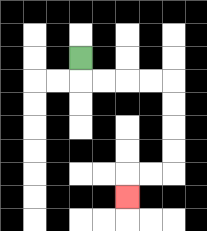{'start': '[3, 2]', 'end': '[5, 8]', 'path_directions': 'D,R,R,R,R,D,D,D,D,L,L,D', 'path_coordinates': '[[3, 2], [3, 3], [4, 3], [5, 3], [6, 3], [7, 3], [7, 4], [7, 5], [7, 6], [7, 7], [6, 7], [5, 7], [5, 8]]'}